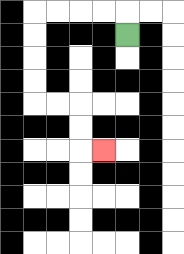{'start': '[5, 1]', 'end': '[4, 6]', 'path_directions': 'U,L,L,L,L,D,D,D,D,R,R,D,D,R', 'path_coordinates': '[[5, 1], [5, 0], [4, 0], [3, 0], [2, 0], [1, 0], [1, 1], [1, 2], [1, 3], [1, 4], [2, 4], [3, 4], [3, 5], [3, 6], [4, 6]]'}